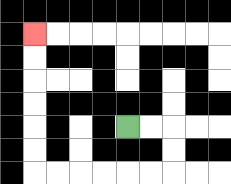{'start': '[5, 5]', 'end': '[1, 1]', 'path_directions': 'R,R,D,D,L,L,L,L,L,L,U,U,U,U,U,U', 'path_coordinates': '[[5, 5], [6, 5], [7, 5], [7, 6], [7, 7], [6, 7], [5, 7], [4, 7], [3, 7], [2, 7], [1, 7], [1, 6], [1, 5], [1, 4], [1, 3], [1, 2], [1, 1]]'}